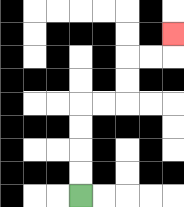{'start': '[3, 8]', 'end': '[7, 1]', 'path_directions': 'U,U,U,U,R,R,U,U,R,R,U', 'path_coordinates': '[[3, 8], [3, 7], [3, 6], [3, 5], [3, 4], [4, 4], [5, 4], [5, 3], [5, 2], [6, 2], [7, 2], [7, 1]]'}